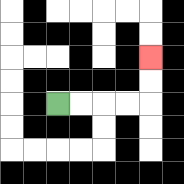{'start': '[2, 4]', 'end': '[6, 2]', 'path_directions': 'R,R,R,R,U,U', 'path_coordinates': '[[2, 4], [3, 4], [4, 4], [5, 4], [6, 4], [6, 3], [6, 2]]'}